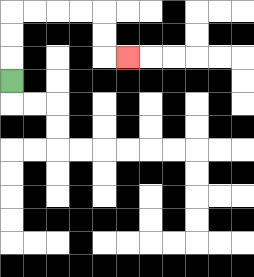{'start': '[0, 3]', 'end': '[5, 2]', 'path_directions': 'U,U,U,R,R,R,R,D,D,R', 'path_coordinates': '[[0, 3], [0, 2], [0, 1], [0, 0], [1, 0], [2, 0], [3, 0], [4, 0], [4, 1], [4, 2], [5, 2]]'}